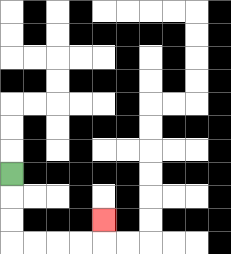{'start': '[0, 7]', 'end': '[4, 9]', 'path_directions': 'D,D,D,R,R,R,R,U', 'path_coordinates': '[[0, 7], [0, 8], [0, 9], [0, 10], [1, 10], [2, 10], [3, 10], [4, 10], [4, 9]]'}